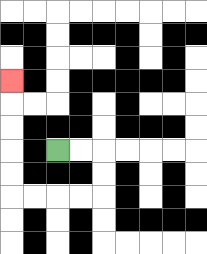{'start': '[2, 6]', 'end': '[0, 3]', 'path_directions': 'R,R,D,D,L,L,L,L,U,U,U,U,U', 'path_coordinates': '[[2, 6], [3, 6], [4, 6], [4, 7], [4, 8], [3, 8], [2, 8], [1, 8], [0, 8], [0, 7], [0, 6], [0, 5], [0, 4], [0, 3]]'}